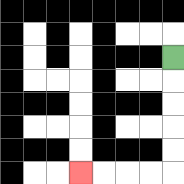{'start': '[7, 2]', 'end': '[3, 7]', 'path_directions': 'D,D,D,D,D,L,L,L,L', 'path_coordinates': '[[7, 2], [7, 3], [7, 4], [7, 5], [7, 6], [7, 7], [6, 7], [5, 7], [4, 7], [3, 7]]'}